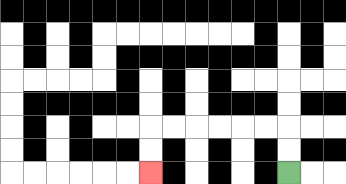{'start': '[12, 7]', 'end': '[6, 7]', 'path_directions': 'U,U,L,L,L,L,L,L,D,D', 'path_coordinates': '[[12, 7], [12, 6], [12, 5], [11, 5], [10, 5], [9, 5], [8, 5], [7, 5], [6, 5], [6, 6], [6, 7]]'}